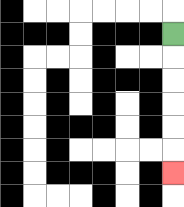{'start': '[7, 1]', 'end': '[7, 7]', 'path_directions': 'D,D,D,D,D,D', 'path_coordinates': '[[7, 1], [7, 2], [7, 3], [7, 4], [7, 5], [7, 6], [7, 7]]'}